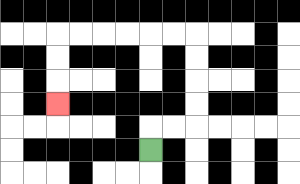{'start': '[6, 6]', 'end': '[2, 4]', 'path_directions': 'U,R,R,U,U,U,U,L,L,L,L,L,L,D,D,D', 'path_coordinates': '[[6, 6], [6, 5], [7, 5], [8, 5], [8, 4], [8, 3], [8, 2], [8, 1], [7, 1], [6, 1], [5, 1], [4, 1], [3, 1], [2, 1], [2, 2], [2, 3], [2, 4]]'}